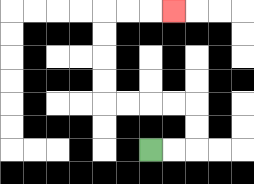{'start': '[6, 6]', 'end': '[7, 0]', 'path_directions': 'R,R,U,U,L,L,L,L,U,U,U,U,R,R,R', 'path_coordinates': '[[6, 6], [7, 6], [8, 6], [8, 5], [8, 4], [7, 4], [6, 4], [5, 4], [4, 4], [4, 3], [4, 2], [4, 1], [4, 0], [5, 0], [6, 0], [7, 0]]'}